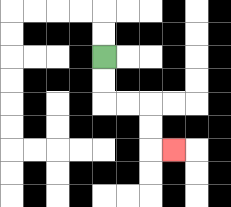{'start': '[4, 2]', 'end': '[7, 6]', 'path_directions': 'D,D,R,R,D,D,R', 'path_coordinates': '[[4, 2], [4, 3], [4, 4], [5, 4], [6, 4], [6, 5], [6, 6], [7, 6]]'}